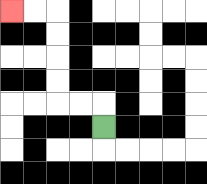{'start': '[4, 5]', 'end': '[0, 0]', 'path_directions': 'U,L,L,U,U,U,U,L,L', 'path_coordinates': '[[4, 5], [4, 4], [3, 4], [2, 4], [2, 3], [2, 2], [2, 1], [2, 0], [1, 0], [0, 0]]'}